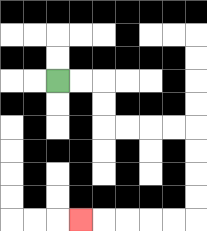{'start': '[2, 3]', 'end': '[3, 9]', 'path_directions': 'R,R,D,D,R,R,R,R,D,D,D,D,L,L,L,L,L', 'path_coordinates': '[[2, 3], [3, 3], [4, 3], [4, 4], [4, 5], [5, 5], [6, 5], [7, 5], [8, 5], [8, 6], [8, 7], [8, 8], [8, 9], [7, 9], [6, 9], [5, 9], [4, 9], [3, 9]]'}